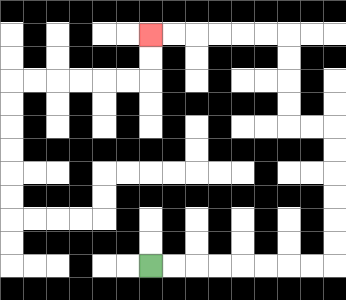{'start': '[6, 11]', 'end': '[6, 1]', 'path_directions': 'R,R,R,R,R,R,R,R,U,U,U,U,U,U,L,L,U,U,U,U,L,L,L,L,L,L', 'path_coordinates': '[[6, 11], [7, 11], [8, 11], [9, 11], [10, 11], [11, 11], [12, 11], [13, 11], [14, 11], [14, 10], [14, 9], [14, 8], [14, 7], [14, 6], [14, 5], [13, 5], [12, 5], [12, 4], [12, 3], [12, 2], [12, 1], [11, 1], [10, 1], [9, 1], [8, 1], [7, 1], [6, 1]]'}